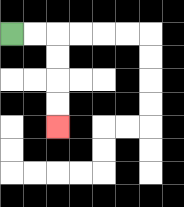{'start': '[0, 1]', 'end': '[2, 5]', 'path_directions': 'R,R,D,D,D,D', 'path_coordinates': '[[0, 1], [1, 1], [2, 1], [2, 2], [2, 3], [2, 4], [2, 5]]'}